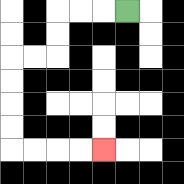{'start': '[5, 0]', 'end': '[4, 6]', 'path_directions': 'L,L,L,D,D,L,L,D,D,D,D,R,R,R,R', 'path_coordinates': '[[5, 0], [4, 0], [3, 0], [2, 0], [2, 1], [2, 2], [1, 2], [0, 2], [0, 3], [0, 4], [0, 5], [0, 6], [1, 6], [2, 6], [3, 6], [4, 6]]'}